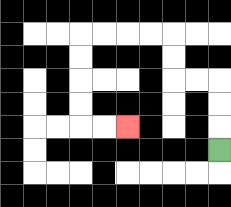{'start': '[9, 6]', 'end': '[5, 5]', 'path_directions': 'U,U,U,L,L,U,U,L,L,L,L,D,D,D,D,R,R', 'path_coordinates': '[[9, 6], [9, 5], [9, 4], [9, 3], [8, 3], [7, 3], [7, 2], [7, 1], [6, 1], [5, 1], [4, 1], [3, 1], [3, 2], [3, 3], [3, 4], [3, 5], [4, 5], [5, 5]]'}